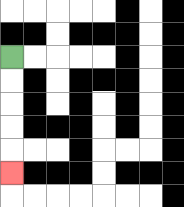{'start': '[0, 2]', 'end': '[0, 7]', 'path_directions': 'D,D,D,D,D', 'path_coordinates': '[[0, 2], [0, 3], [0, 4], [0, 5], [0, 6], [0, 7]]'}